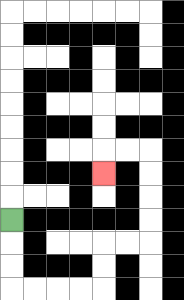{'start': '[0, 9]', 'end': '[4, 7]', 'path_directions': 'D,D,D,R,R,R,R,U,U,R,R,U,U,U,U,L,L,D', 'path_coordinates': '[[0, 9], [0, 10], [0, 11], [0, 12], [1, 12], [2, 12], [3, 12], [4, 12], [4, 11], [4, 10], [5, 10], [6, 10], [6, 9], [6, 8], [6, 7], [6, 6], [5, 6], [4, 6], [4, 7]]'}